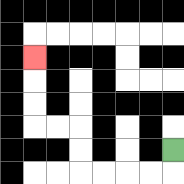{'start': '[7, 6]', 'end': '[1, 2]', 'path_directions': 'D,L,L,L,L,U,U,L,L,U,U,U', 'path_coordinates': '[[7, 6], [7, 7], [6, 7], [5, 7], [4, 7], [3, 7], [3, 6], [3, 5], [2, 5], [1, 5], [1, 4], [1, 3], [1, 2]]'}